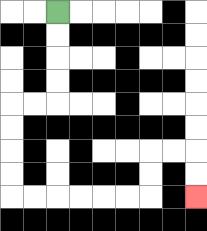{'start': '[2, 0]', 'end': '[8, 8]', 'path_directions': 'D,D,D,D,L,L,D,D,D,D,R,R,R,R,R,R,U,U,R,R,D,D', 'path_coordinates': '[[2, 0], [2, 1], [2, 2], [2, 3], [2, 4], [1, 4], [0, 4], [0, 5], [0, 6], [0, 7], [0, 8], [1, 8], [2, 8], [3, 8], [4, 8], [5, 8], [6, 8], [6, 7], [6, 6], [7, 6], [8, 6], [8, 7], [8, 8]]'}